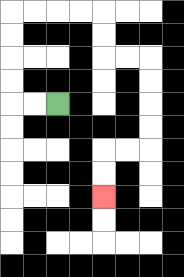{'start': '[2, 4]', 'end': '[4, 8]', 'path_directions': 'L,L,U,U,U,U,R,R,R,R,D,D,R,R,D,D,D,D,L,L,D,D', 'path_coordinates': '[[2, 4], [1, 4], [0, 4], [0, 3], [0, 2], [0, 1], [0, 0], [1, 0], [2, 0], [3, 0], [4, 0], [4, 1], [4, 2], [5, 2], [6, 2], [6, 3], [6, 4], [6, 5], [6, 6], [5, 6], [4, 6], [4, 7], [4, 8]]'}